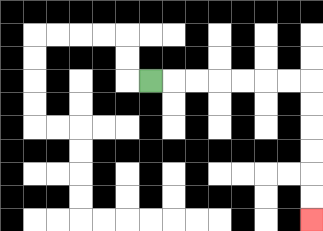{'start': '[6, 3]', 'end': '[13, 9]', 'path_directions': 'R,R,R,R,R,R,R,D,D,D,D,D,D', 'path_coordinates': '[[6, 3], [7, 3], [8, 3], [9, 3], [10, 3], [11, 3], [12, 3], [13, 3], [13, 4], [13, 5], [13, 6], [13, 7], [13, 8], [13, 9]]'}